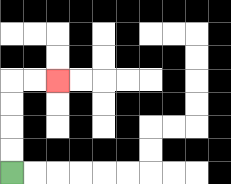{'start': '[0, 7]', 'end': '[2, 3]', 'path_directions': 'U,U,U,U,R,R', 'path_coordinates': '[[0, 7], [0, 6], [0, 5], [0, 4], [0, 3], [1, 3], [2, 3]]'}